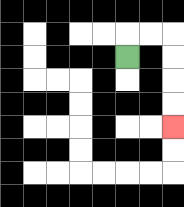{'start': '[5, 2]', 'end': '[7, 5]', 'path_directions': 'U,R,R,D,D,D,D', 'path_coordinates': '[[5, 2], [5, 1], [6, 1], [7, 1], [7, 2], [7, 3], [7, 4], [7, 5]]'}